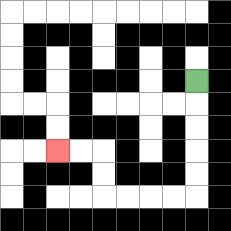{'start': '[8, 3]', 'end': '[2, 6]', 'path_directions': 'D,D,D,D,D,L,L,L,L,U,U,L,L', 'path_coordinates': '[[8, 3], [8, 4], [8, 5], [8, 6], [8, 7], [8, 8], [7, 8], [6, 8], [5, 8], [4, 8], [4, 7], [4, 6], [3, 6], [2, 6]]'}